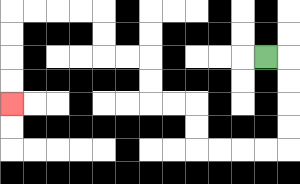{'start': '[11, 2]', 'end': '[0, 4]', 'path_directions': 'R,D,D,D,D,L,L,L,L,U,U,L,L,U,U,L,L,U,U,L,L,L,L,D,D,D,D', 'path_coordinates': '[[11, 2], [12, 2], [12, 3], [12, 4], [12, 5], [12, 6], [11, 6], [10, 6], [9, 6], [8, 6], [8, 5], [8, 4], [7, 4], [6, 4], [6, 3], [6, 2], [5, 2], [4, 2], [4, 1], [4, 0], [3, 0], [2, 0], [1, 0], [0, 0], [0, 1], [0, 2], [0, 3], [0, 4]]'}